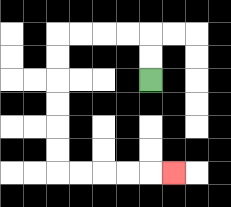{'start': '[6, 3]', 'end': '[7, 7]', 'path_directions': 'U,U,L,L,L,L,D,D,D,D,D,D,R,R,R,R,R', 'path_coordinates': '[[6, 3], [6, 2], [6, 1], [5, 1], [4, 1], [3, 1], [2, 1], [2, 2], [2, 3], [2, 4], [2, 5], [2, 6], [2, 7], [3, 7], [4, 7], [5, 7], [6, 7], [7, 7]]'}